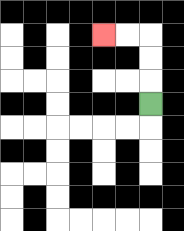{'start': '[6, 4]', 'end': '[4, 1]', 'path_directions': 'U,U,U,L,L', 'path_coordinates': '[[6, 4], [6, 3], [6, 2], [6, 1], [5, 1], [4, 1]]'}